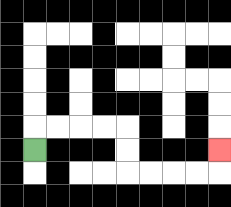{'start': '[1, 6]', 'end': '[9, 6]', 'path_directions': 'U,R,R,R,R,D,D,R,R,R,R,U', 'path_coordinates': '[[1, 6], [1, 5], [2, 5], [3, 5], [4, 5], [5, 5], [5, 6], [5, 7], [6, 7], [7, 7], [8, 7], [9, 7], [9, 6]]'}